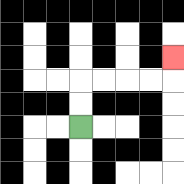{'start': '[3, 5]', 'end': '[7, 2]', 'path_directions': 'U,U,R,R,R,R,U', 'path_coordinates': '[[3, 5], [3, 4], [3, 3], [4, 3], [5, 3], [6, 3], [7, 3], [7, 2]]'}